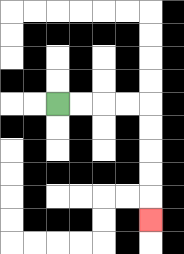{'start': '[2, 4]', 'end': '[6, 9]', 'path_directions': 'R,R,R,R,D,D,D,D,D', 'path_coordinates': '[[2, 4], [3, 4], [4, 4], [5, 4], [6, 4], [6, 5], [6, 6], [6, 7], [6, 8], [6, 9]]'}